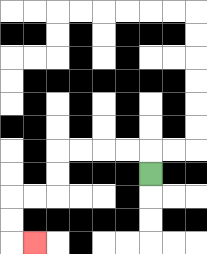{'start': '[6, 7]', 'end': '[1, 10]', 'path_directions': 'U,L,L,L,L,D,D,L,L,D,D,R', 'path_coordinates': '[[6, 7], [6, 6], [5, 6], [4, 6], [3, 6], [2, 6], [2, 7], [2, 8], [1, 8], [0, 8], [0, 9], [0, 10], [1, 10]]'}